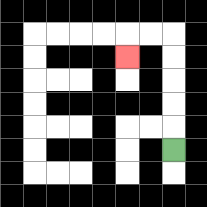{'start': '[7, 6]', 'end': '[5, 2]', 'path_directions': 'U,U,U,U,U,L,L,D', 'path_coordinates': '[[7, 6], [7, 5], [7, 4], [7, 3], [7, 2], [7, 1], [6, 1], [5, 1], [5, 2]]'}